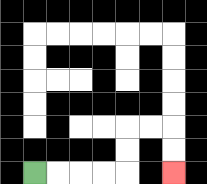{'start': '[1, 7]', 'end': '[7, 7]', 'path_directions': 'R,R,R,R,U,U,R,R,D,D', 'path_coordinates': '[[1, 7], [2, 7], [3, 7], [4, 7], [5, 7], [5, 6], [5, 5], [6, 5], [7, 5], [7, 6], [7, 7]]'}